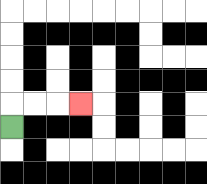{'start': '[0, 5]', 'end': '[3, 4]', 'path_directions': 'U,R,R,R', 'path_coordinates': '[[0, 5], [0, 4], [1, 4], [2, 4], [3, 4]]'}